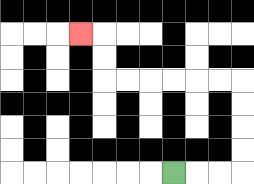{'start': '[7, 7]', 'end': '[3, 1]', 'path_directions': 'R,R,R,U,U,U,U,L,L,L,L,L,L,U,U,L', 'path_coordinates': '[[7, 7], [8, 7], [9, 7], [10, 7], [10, 6], [10, 5], [10, 4], [10, 3], [9, 3], [8, 3], [7, 3], [6, 3], [5, 3], [4, 3], [4, 2], [4, 1], [3, 1]]'}